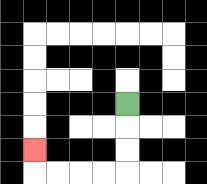{'start': '[5, 4]', 'end': '[1, 6]', 'path_directions': 'D,D,D,L,L,L,L,U', 'path_coordinates': '[[5, 4], [5, 5], [5, 6], [5, 7], [4, 7], [3, 7], [2, 7], [1, 7], [1, 6]]'}